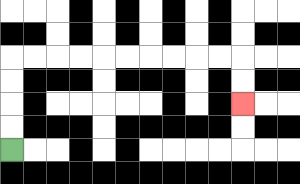{'start': '[0, 6]', 'end': '[10, 4]', 'path_directions': 'U,U,U,U,R,R,R,R,R,R,R,R,R,R,D,D', 'path_coordinates': '[[0, 6], [0, 5], [0, 4], [0, 3], [0, 2], [1, 2], [2, 2], [3, 2], [4, 2], [5, 2], [6, 2], [7, 2], [8, 2], [9, 2], [10, 2], [10, 3], [10, 4]]'}